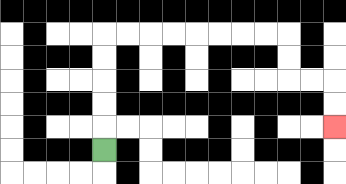{'start': '[4, 6]', 'end': '[14, 5]', 'path_directions': 'U,U,U,U,U,R,R,R,R,R,R,R,R,D,D,R,R,D,D', 'path_coordinates': '[[4, 6], [4, 5], [4, 4], [4, 3], [4, 2], [4, 1], [5, 1], [6, 1], [7, 1], [8, 1], [9, 1], [10, 1], [11, 1], [12, 1], [12, 2], [12, 3], [13, 3], [14, 3], [14, 4], [14, 5]]'}